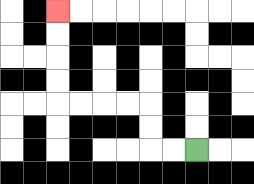{'start': '[8, 6]', 'end': '[2, 0]', 'path_directions': 'L,L,U,U,L,L,L,L,U,U,U,U', 'path_coordinates': '[[8, 6], [7, 6], [6, 6], [6, 5], [6, 4], [5, 4], [4, 4], [3, 4], [2, 4], [2, 3], [2, 2], [2, 1], [2, 0]]'}